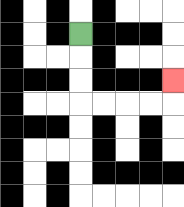{'start': '[3, 1]', 'end': '[7, 3]', 'path_directions': 'D,D,D,R,R,R,R,U', 'path_coordinates': '[[3, 1], [3, 2], [3, 3], [3, 4], [4, 4], [5, 4], [6, 4], [7, 4], [7, 3]]'}